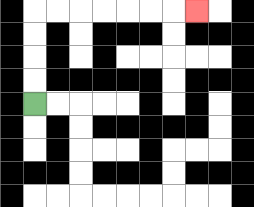{'start': '[1, 4]', 'end': '[8, 0]', 'path_directions': 'U,U,U,U,R,R,R,R,R,R,R', 'path_coordinates': '[[1, 4], [1, 3], [1, 2], [1, 1], [1, 0], [2, 0], [3, 0], [4, 0], [5, 0], [6, 0], [7, 0], [8, 0]]'}